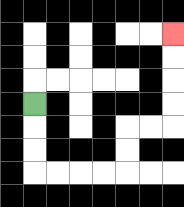{'start': '[1, 4]', 'end': '[7, 1]', 'path_directions': 'D,D,D,R,R,R,R,U,U,R,R,U,U,U,U', 'path_coordinates': '[[1, 4], [1, 5], [1, 6], [1, 7], [2, 7], [3, 7], [4, 7], [5, 7], [5, 6], [5, 5], [6, 5], [7, 5], [7, 4], [7, 3], [7, 2], [7, 1]]'}